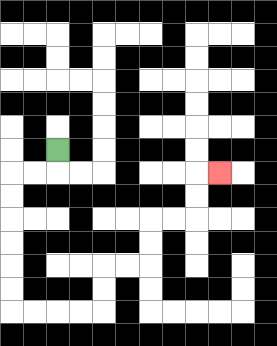{'start': '[2, 6]', 'end': '[9, 7]', 'path_directions': 'D,L,L,D,D,D,D,D,D,R,R,R,R,U,U,R,R,U,U,R,R,U,U,R', 'path_coordinates': '[[2, 6], [2, 7], [1, 7], [0, 7], [0, 8], [0, 9], [0, 10], [0, 11], [0, 12], [0, 13], [1, 13], [2, 13], [3, 13], [4, 13], [4, 12], [4, 11], [5, 11], [6, 11], [6, 10], [6, 9], [7, 9], [8, 9], [8, 8], [8, 7], [9, 7]]'}